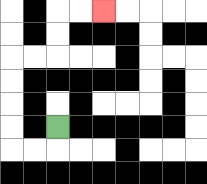{'start': '[2, 5]', 'end': '[4, 0]', 'path_directions': 'D,L,L,U,U,U,U,R,R,U,U,R,R', 'path_coordinates': '[[2, 5], [2, 6], [1, 6], [0, 6], [0, 5], [0, 4], [0, 3], [0, 2], [1, 2], [2, 2], [2, 1], [2, 0], [3, 0], [4, 0]]'}